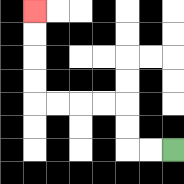{'start': '[7, 6]', 'end': '[1, 0]', 'path_directions': 'L,L,U,U,L,L,L,L,U,U,U,U', 'path_coordinates': '[[7, 6], [6, 6], [5, 6], [5, 5], [5, 4], [4, 4], [3, 4], [2, 4], [1, 4], [1, 3], [1, 2], [1, 1], [1, 0]]'}